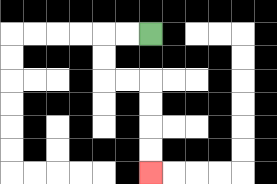{'start': '[6, 1]', 'end': '[6, 7]', 'path_directions': 'L,L,D,D,R,R,D,D,D,D', 'path_coordinates': '[[6, 1], [5, 1], [4, 1], [4, 2], [4, 3], [5, 3], [6, 3], [6, 4], [6, 5], [6, 6], [6, 7]]'}